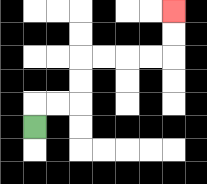{'start': '[1, 5]', 'end': '[7, 0]', 'path_directions': 'U,R,R,U,U,R,R,R,R,U,U', 'path_coordinates': '[[1, 5], [1, 4], [2, 4], [3, 4], [3, 3], [3, 2], [4, 2], [5, 2], [6, 2], [7, 2], [7, 1], [7, 0]]'}